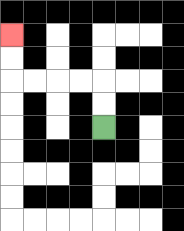{'start': '[4, 5]', 'end': '[0, 1]', 'path_directions': 'U,U,L,L,L,L,U,U', 'path_coordinates': '[[4, 5], [4, 4], [4, 3], [3, 3], [2, 3], [1, 3], [0, 3], [0, 2], [0, 1]]'}